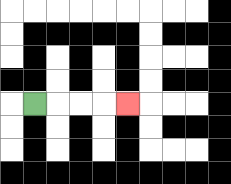{'start': '[1, 4]', 'end': '[5, 4]', 'path_directions': 'R,R,R,R', 'path_coordinates': '[[1, 4], [2, 4], [3, 4], [4, 4], [5, 4]]'}